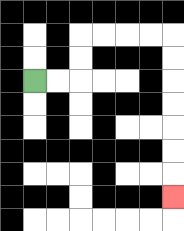{'start': '[1, 3]', 'end': '[7, 8]', 'path_directions': 'R,R,U,U,R,R,R,R,D,D,D,D,D,D,D', 'path_coordinates': '[[1, 3], [2, 3], [3, 3], [3, 2], [3, 1], [4, 1], [5, 1], [6, 1], [7, 1], [7, 2], [7, 3], [7, 4], [7, 5], [7, 6], [7, 7], [7, 8]]'}